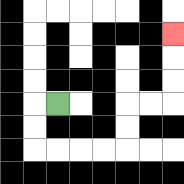{'start': '[2, 4]', 'end': '[7, 1]', 'path_directions': 'L,D,D,R,R,R,R,U,U,R,R,U,U,U', 'path_coordinates': '[[2, 4], [1, 4], [1, 5], [1, 6], [2, 6], [3, 6], [4, 6], [5, 6], [5, 5], [5, 4], [6, 4], [7, 4], [7, 3], [7, 2], [7, 1]]'}